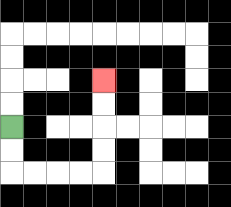{'start': '[0, 5]', 'end': '[4, 3]', 'path_directions': 'D,D,R,R,R,R,U,U,U,U', 'path_coordinates': '[[0, 5], [0, 6], [0, 7], [1, 7], [2, 7], [3, 7], [4, 7], [4, 6], [4, 5], [4, 4], [4, 3]]'}